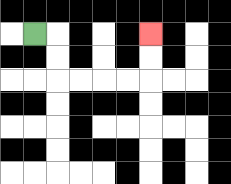{'start': '[1, 1]', 'end': '[6, 1]', 'path_directions': 'R,D,D,R,R,R,R,U,U', 'path_coordinates': '[[1, 1], [2, 1], [2, 2], [2, 3], [3, 3], [4, 3], [5, 3], [6, 3], [6, 2], [6, 1]]'}